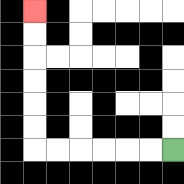{'start': '[7, 6]', 'end': '[1, 0]', 'path_directions': 'L,L,L,L,L,L,U,U,U,U,U,U', 'path_coordinates': '[[7, 6], [6, 6], [5, 6], [4, 6], [3, 6], [2, 6], [1, 6], [1, 5], [1, 4], [1, 3], [1, 2], [1, 1], [1, 0]]'}